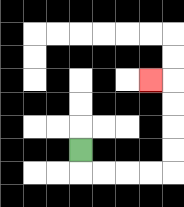{'start': '[3, 6]', 'end': '[6, 3]', 'path_directions': 'D,R,R,R,R,U,U,U,U,L', 'path_coordinates': '[[3, 6], [3, 7], [4, 7], [5, 7], [6, 7], [7, 7], [7, 6], [7, 5], [7, 4], [7, 3], [6, 3]]'}